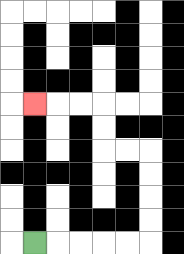{'start': '[1, 10]', 'end': '[1, 4]', 'path_directions': 'R,R,R,R,R,U,U,U,U,L,L,U,U,L,L,L', 'path_coordinates': '[[1, 10], [2, 10], [3, 10], [4, 10], [5, 10], [6, 10], [6, 9], [6, 8], [6, 7], [6, 6], [5, 6], [4, 6], [4, 5], [4, 4], [3, 4], [2, 4], [1, 4]]'}